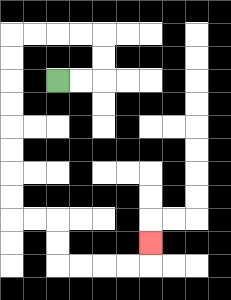{'start': '[2, 3]', 'end': '[6, 10]', 'path_directions': 'R,R,U,U,L,L,L,L,D,D,D,D,D,D,D,D,R,R,D,D,R,R,R,R,U', 'path_coordinates': '[[2, 3], [3, 3], [4, 3], [4, 2], [4, 1], [3, 1], [2, 1], [1, 1], [0, 1], [0, 2], [0, 3], [0, 4], [0, 5], [0, 6], [0, 7], [0, 8], [0, 9], [1, 9], [2, 9], [2, 10], [2, 11], [3, 11], [4, 11], [5, 11], [6, 11], [6, 10]]'}